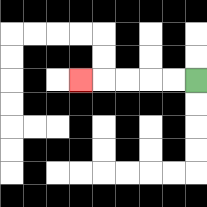{'start': '[8, 3]', 'end': '[3, 3]', 'path_directions': 'L,L,L,L,L', 'path_coordinates': '[[8, 3], [7, 3], [6, 3], [5, 3], [4, 3], [3, 3]]'}